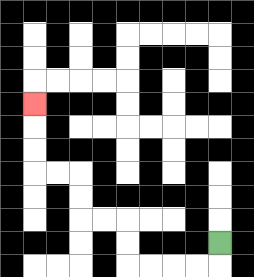{'start': '[9, 10]', 'end': '[1, 4]', 'path_directions': 'D,L,L,L,L,U,U,L,L,U,U,L,L,U,U,U', 'path_coordinates': '[[9, 10], [9, 11], [8, 11], [7, 11], [6, 11], [5, 11], [5, 10], [5, 9], [4, 9], [3, 9], [3, 8], [3, 7], [2, 7], [1, 7], [1, 6], [1, 5], [1, 4]]'}